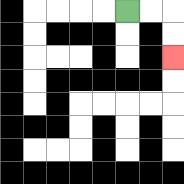{'start': '[5, 0]', 'end': '[7, 2]', 'path_directions': 'R,R,D,D', 'path_coordinates': '[[5, 0], [6, 0], [7, 0], [7, 1], [7, 2]]'}